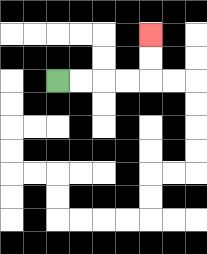{'start': '[2, 3]', 'end': '[6, 1]', 'path_directions': 'R,R,R,R,U,U', 'path_coordinates': '[[2, 3], [3, 3], [4, 3], [5, 3], [6, 3], [6, 2], [6, 1]]'}